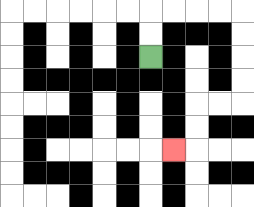{'start': '[6, 2]', 'end': '[7, 6]', 'path_directions': 'U,U,R,R,R,R,D,D,D,D,L,L,D,D,L', 'path_coordinates': '[[6, 2], [6, 1], [6, 0], [7, 0], [8, 0], [9, 0], [10, 0], [10, 1], [10, 2], [10, 3], [10, 4], [9, 4], [8, 4], [8, 5], [8, 6], [7, 6]]'}